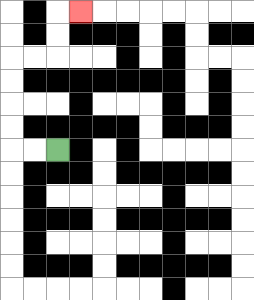{'start': '[2, 6]', 'end': '[3, 0]', 'path_directions': 'L,L,U,U,U,U,R,R,U,U,R', 'path_coordinates': '[[2, 6], [1, 6], [0, 6], [0, 5], [0, 4], [0, 3], [0, 2], [1, 2], [2, 2], [2, 1], [2, 0], [3, 0]]'}